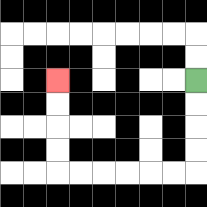{'start': '[8, 3]', 'end': '[2, 3]', 'path_directions': 'D,D,D,D,L,L,L,L,L,L,U,U,U,U', 'path_coordinates': '[[8, 3], [8, 4], [8, 5], [8, 6], [8, 7], [7, 7], [6, 7], [5, 7], [4, 7], [3, 7], [2, 7], [2, 6], [2, 5], [2, 4], [2, 3]]'}